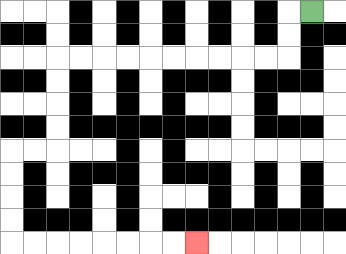{'start': '[13, 0]', 'end': '[8, 10]', 'path_directions': 'L,D,D,L,L,L,L,L,L,L,L,L,L,D,D,D,D,L,L,D,D,D,D,R,R,R,R,R,R,R,R', 'path_coordinates': '[[13, 0], [12, 0], [12, 1], [12, 2], [11, 2], [10, 2], [9, 2], [8, 2], [7, 2], [6, 2], [5, 2], [4, 2], [3, 2], [2, 2], [2, 3], [2, 4], [2, 5], [2, 6], [1, 6], [0, 6], [0, 7], [0, 8], [0, 9], [0, 10], [1, 10], [2, 10], [3, 10], [4, 10], [5, 10], [6, 10], [7, 10], [8, 10]]'}